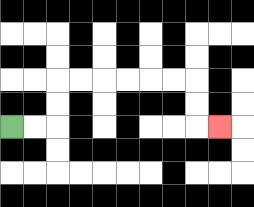{'start': '[0, 5]', 'end': '[9, 5]', 'path_directions': 'R,R,U,U,R,R,R,R,R,R,D,D,R', 'path_coordinates': '[[0, 5], [1, 5], [2, 5], [2, 4], [2, 3], [3, 3], [4, 3], [5, 3], [6, 3], [7, 3], [8, 3], [8, 4], [8, 5], [9, 5]]'}